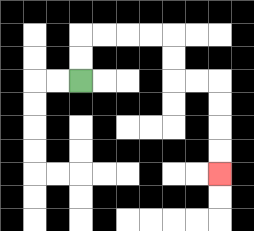{'start': '[3, 3]', 'end': '[9, 7]', 'path_directions': 'U,U,R,R,R,R,D,D,R,R,D,D,D,D', 'path_coordinates': '[[3, 3], [3, 2], [3, 1], [4, 1], [5, 1], [6, 1], [7, 1], [7, 2], [7, 3], [8, 3], [9, 3], [9, 4], [9, 5], [9, 6], [9, 7]]'}